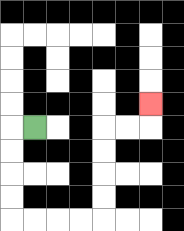{'start': '[1, 5]', 'end': '[6, 4]', 'path_directions': 'L,D,D,D,D,R,R,R,R,U,U,U,U,R,R,U', 'path_coordinates': '[[1, 5], [0, 5], [0, 6], [0, 7], [0, 8], [0, 9], [1, 9], [2, 9], [3, 9], [4, 9], [4, 8], [4, 7], [4, 6], [4, 5], [5, 5], [6, 5], [6, 4]]'}